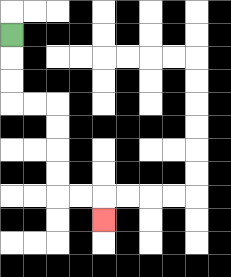{'start': '[0, 1]', 'end': '[4, 9]', 'path_directions': 'D,D,D,R,R,D,D,D,D,R,R,D', 'path_coordinates': '[[0, 1], [0, 2], [0, 3], [0, 4], [1, 4], [2, 4], [2, 5], [2, 6], [2, 7], [2, 8], [3, 8], [4, 8], [4, 9]]'}